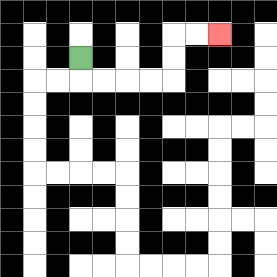{'start': '[3, 2]', 'end': '[9, 1]', 'path_directions': 'D,R,R,R,R,U,U,R,R', 'path_coordinates': '[[3, 2], [3, 3], [4, 3], [5, 3], [6, 3], [7, 3], [7, 2], [7, 1], [8, 1], [9, 1]]'}